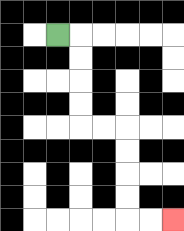{'start': '[2, 1]', 'end': '[7, 9]', 'path_directions': 'R,D,D,D,D,R,R,D,D,D,D,R,R', 'path_coordinates': '[[2, 1], [3, 1], [3, 2], [3, 3], [3, 4], [3, 5], [4, 5], [5, 5], [5, 6], [5, 7], [5, 8], [5, 9], [6, 9], [7, 9]]'}